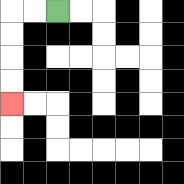{'start': '[2, 0]', 'end': '[0, 4]', 'path_directions': 'L,L,D,D,D,D', 'path_coordinates': '[[2, 0], [1, 0], [0, 0], [0, 1], [0, 2], [0, 3], [0, 4]]'}